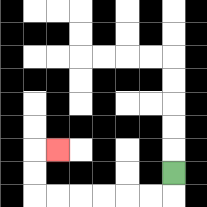{'start': '[7, 7]', 'end': '[2, 6]', 'path_directions': 'D,L,L,L,L,L,L,U,U,R', 'path_coordinates': '[[7, 7], [7, 8], [6, 8], [5, 8], [4, 8], [3, 8], [2, 8], [1, 8], [1, 7], [1, 6], [2, 6]]'}